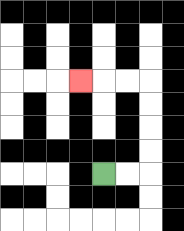{'start': '[4, 7]', 'end': '[3, 3]', 'path_directions': 'R,R,U,U,U,U,L,L,L', 'path_coordinates': '[[4, 7], [5, 7], [6, 7], [6, 6], [6, 5], [6, 4], [6, 3], [5, 3], [4, 3], [3, 3]]'}